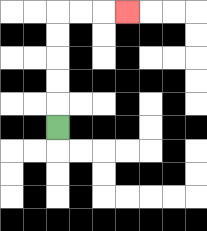{'start': '[2, 5]', 'end': '[5, 0]', 'path_directions': 'U,U,U,U,U,R,R,R', 'path_coordinates': '[[2, 5], [2, 4], [2, 3], [2, 2], [2, 1], [2, 0], [3, 0], [4, 0], [5, 0]]'}